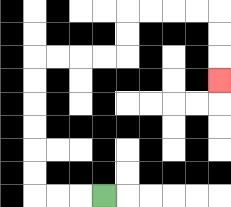{'start': '[4, 8]', 'end': '[9, 3]', 'path_directions': 'L,L,L,U,U,U,U,U,U,R,R,R,R,U,U,R,R,R,R,D,D,D', 'path_coordinates': '[[4, 8], [3, 8], [2, 8], [1, 8], [1, 7], [1, 6], [1, 5], [1, 4], [1, 3], [1, 2], [2, 2], [3, 2], [4, 2], [5, 2], [5, 1], [5, 0], [6, 0], [7, 0], [8, 0], [9, 0], [9, 1], [9, 2], [9, 3]]'}